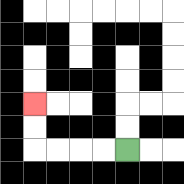{'start': '[5, 6]', 'end': '[1, 4]', 'path_directions': 'L,L,L,L,U,U', 'path_coordinates': '[[5, 6], [4, 6], [3, 6], [2, 6], [1, 6], [1, 5], [1, 4]]'}